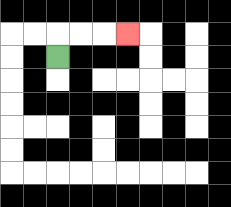{'start': '[2, 2]', 'end': '[5, 1]', 'path_directions': 'U,R,R,R', 'path_coordinates': '[[2, 2], [2, 1], [3, 1], [4, 1], [5, 1]]'}